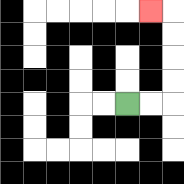{'start': '[5, 4]', 'end': '[6, 0]', 'path_directions': 'R,R,U,U,U,U,L', 'path_coordinates': '[[5, 4], [6, 4], [7, 4], [7, 3], [7, 2], [7, 1], [7, 0], [6, 0]]'}